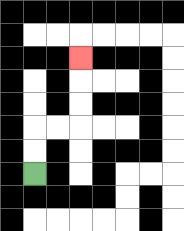{'start': '[1, 7]', 'end': '[3, 2]', 'path_directions': 'U,U,R,R,U,U,U', 'path_coordinates': '[[1, 7], [1, 6], [1, 5], [2, 5], [3, 5], [3, 4], [3, 3], [3, 2]]'}